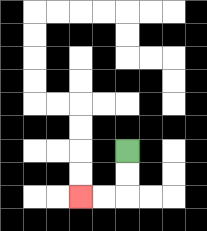{'start': '[5, 6]', 'end': '[3, 8]', 'path_directions': 'D,D,L,L', 'path_coordinates': '[[5, 6], [5, 7], [5, 8], [4, 8], [3, 8]]'}